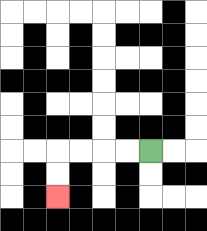{'start': '[6, 6]', 'end': '[2, 8]', 'path_directions': 'L,L,L,L,D,D', 'path_coordinates': '[[6, 6], [5, 6], [4, 6], [3, 6], [2, 6], [2, 7], [2, 8]]'}